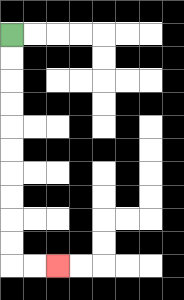{'start': '[0, 1]', 'end': '[2, 11]', 'path_directions': 'D,D,D,D,D,D,D,D,D,D,R,R', 'path_coordinates': '[[0, 1], [0, 2], [0, 3], [0, 4], [0, 5], [0, 6], [0, 7], [0, 8], [0, 9], [0, 10], [0, 11], [1, 11], [2, 11]]'}